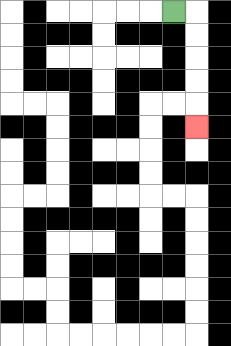{'start': '[7, 0]', 'end': '[8, 5]', 'path_directions': 'R,D,D,D,D,D', 'path_coordinates': '[[7, 0], [8, 0], [8, 1], [8, 2], [8, 3], [8, 4], [8, 5]]'}